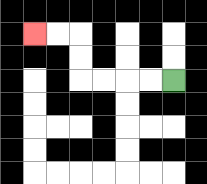{'start': '[7, 3]', 'end': '[1, 1]', 'path_directions': 'L,L,L,L,U,U,L,L', 'path_coordinates': '[[7, 3], [6, 3], [5, 3], [4, 3], [3, 3], [3, 2], [3, 1], [2, 1], [1, 1]]'}